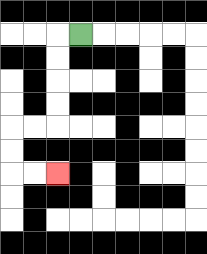{'start': '[3, 1]', 'end': '[2, 7]', 'path_directions': 'L,D,D,D,D,L,L,D,D,R,R', 'path_coordinates': '[[3, 1], [2, 1], [2, 2], [2, 3], [2, 4], [2, 5], [1, 5], [0, 5], [0, 6], [0, 7], [1, 7], [2, 7]]'}